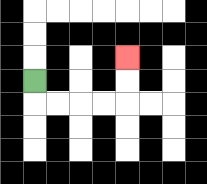{'start': '[1, 3]', 'end': '[5, 2]', 'path_directions': 'D,R,R,R,R,U,U', 'path_coordinates': '[[1, 3], [1, 4], [2, 4], [3, 4], [4, 4], [5, 4], [5, 3], [5, 2]]'}